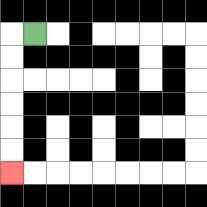{'start': '[1, 1]', 'end': '[0, 7]', 'path_directions': 'L,D,D,D,D,D,D', 'path_coordinates': '[[1, 1], [0, 1], [0, 2], [0, 3], [0, 4], [0, 5], [0, 6], [0, 7]]'}